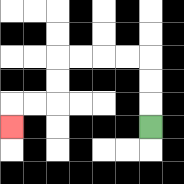{'start': '[6, 5]', 'end': '[0, 5]', 'path_directions': 'U,U,U,L,L,L,L,D,D,L,L,D', 'path_coordinates': '[[6, 5], [6, 4], [6, 3], [6, 2], [5, 2], [4, 2], [3, 2], [2, 2], [2, 3], [2, 4], [1, 4], [0, 4], [0, 5]]'}